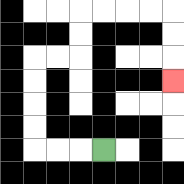{'start': '[4, 6]', 'end': '[7, 3]', 'path_directions': 'L,L,L,U,U,U,U,R,R,U,U,R,R,R,R,D,D,D', 'path_coordinates': '[[4, 6], [3, 6], [2, 6], [1, 6], [1, 5], [1, 4], [1, 3], [1, 2], [2, 2], [3, 2], [3, 1], [3, 0], [4, 0], [5, 0], [6, 0], [7, 0], [7, 1], [7, 2], [7, 3]]'}